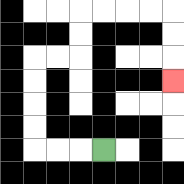{'start': '[4, 6]', 'end': '[7, 3]', 'path_directions': 'L,L,L,U,U,U,U,R,R,U,U,R,R,R,R,D,D,D', 'path_coordinates': '[[4, 6], [3, 6], [2, 6], [1, 6], [1, 5], [1, 4], [1, 3], [1, 2], [2, 2], [3, 2], [3, 1], [3, 0], [4, 0], [5, 0], [6, 0], [7, 0], [7, 1], [7, 2], [7, 3]]'}